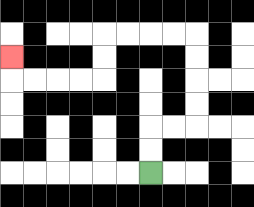{'start': '[6, 7]', 'end': '[0, 2]', 'path_directions': 'U,U,R,R,U,U,U,U,L,L,L,L,D,D,L,L,L,L,U', 'path_coordinates': '[[6, 7], [6, 6], [6, 5], [7, 5], [8, 5], [8, 4], [8, 3], [8, 2], [8, 1], [7, 1], [6, 1], [5, 1], [4, 1], [4, 2], [4, 3], [3, 3], [2, 3], [1, 3], [0, 3], [0, 2]]'}